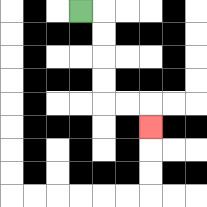{'start': '[3, 0]', 'end': '[6, 5]', 'path_directions': 'R,D,D,D,D,R,R,D', 'path_coordinates': '[[3, 0], [4, 0], [4, 1], [4, 2], [4, 3], [4, 4], [5, 4], [6, 4], [6, 5]]'}